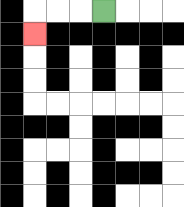{'start': '[4, 0]', 'end': '[1, 1]', 'path_directions': 'L,L,L,D', 'path_coordinates': '[[4, 0], [3, 0], [2, 0], [1, 0], [1, 1]]'}